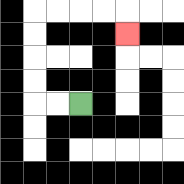{'start': '[3, 4]', 'end': '[5, 1]', 'path_directions': 'L,L,U,U,U,U,R,R,R,R,D', 'path_coordinates': '[[3, 4], [2, 4], [1, 4], [1, 3], [1, 2], [1, 1], [1, 0], [2, 0], [3, 0], [4, 0], [5, 0], [5, 1]]'}